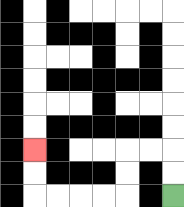{'start': '[7, 8]', 'end': '[1, 6]', 'path_directions': 'U,U,L,L,D,D,L,L,L,L,U,U', 'path_coordinates': '[[7, 8], [7, 7], [7, 6], [6, 6], [5, 6], [5, 7], [5, 8], [4, 8], [3, 8], [2, 8], [1, 8], [1, 7], [1, 6]]'}